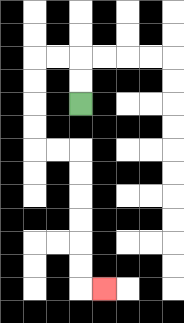{'start': '[3, 4]', 'end': '[4, 12]', 'path_directions': 'U,U,L,L,D,D,D,D,R,R,D,D,D,D,D,D,R', 'path_coordinates': '[[3, 4], [3, 3], [3, 2], [2, 2], [1, 2], [1, 3], [1, 4], [1, 5], [1, 6], [2, 6], [3, 6], [3, 7], [3, 8], [3, 9], [3, 10], [3, 11], [3, 12], [4, 12]]'}